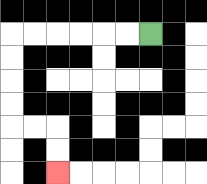{'start': '[6, 1]', 'end': '[2, 7]', 'path_directions': 'L,L,L,L,L,L,D,D,D,D,R,R,D,D', 'path_coordinates': '[[6, 1], [5, 1], [4, 1], [3, 1], [2, 1], [1, 1], [0, 1], [0, 2], [0, 3], [0, 4], [0, 5], [1, 5], [2, 5], [2, 6], [2, 7]]'}